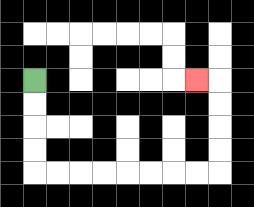{'start': '[1, 3]', 'end': '[8, 3]', 'path_directions': 'D,D,D,D,R,R,R,R,R,R,R,R,U,U,U,U,L', 'path_coordinates': '[[1, 3], [1, 4], [1, 5], [1, 6], [1, 7], [2, 7], [3, 7], [4, 7], [5, 7], [6, 7], [7, 7], [8, 7], [9, 7], [9, 6], [9, 5], [9, 4], [9, 3], [8, 3]]'}